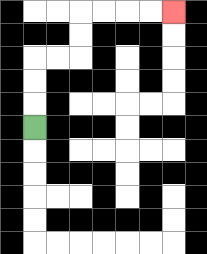{'start': '[1, 5]', 'end': '[7, 0]', 'path_directions': 'U,U,U,R,R,U,U,R,R,R,R', 'path_coordinates': '[[1, 5], [1, 4], [1, 3], [1, 2], [2, 2], [3, 2], [3, 1], [3, 0], [4, 0], [5, 0], [6, 0], [7, 0]]'}